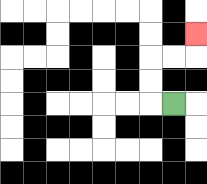{'start': '[7, 4]', 'end': '[8, 1]', 'path_directions': 'L,U,U,R,R,U', 'path_coordinates': '[[7, 4], [6, 4], [6, 3], [6, 2], [7, 2], [8, 2], [8, 1]]'}